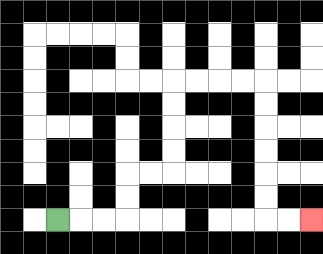{'start': '[2, 9]', 'end': '[13, 9]', 'path_directions': 'R,R,R,U,U,R,R,U,U,U,U,R,R,R,R,D,D,D,D,D,D,R,R', 'path_coordinates': '[[2, 9], [3, 9], [4, 9], [5, 9], [5, 8], [5, 7], [6, 7], [7, 7], [7, 6], [7, 5], [7, 4], [7, 3], [8, 3], [9, 3], [10, 3], [11, 3], [11, 4], [11, 5], [11, 6], [11, 7], [11, 8], [11, 9], [12, 9], [13, 9]]'}